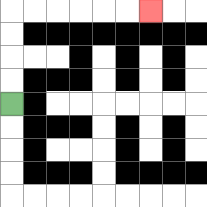{'start': '[0, 4]', 'end': '[6, 0]', 'path_directions': 'U,U,U,U,R,R,R,R,R,R', 'path_coordinates': '[[0, 4], [0, 3], [0, 2], [0, 1], [0, 0], [1, 0], [2, 0], [3, 0], [4, 0], [5, 0], [6, 0]]'}